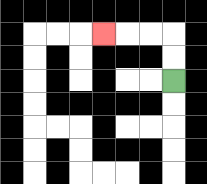{'start': '[7, 3]', 'end': '[4, 1]', 'path_directions': 'U,U,L,L,L', 'path_coordinates': '[[7, 3], [7, 2], [7, 1], [6, 1], [5, 1], [4, 1]]'}